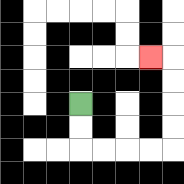{'start': '[3, 4]', 'end': '[6, 2]', 'path_directions': 'D,D,R,R,R,R,U,U,U,U,L', 'path_coordinates': '[[3, 4], [3, 5], [3, 6], [4, 6], [5, 6], [6, 6], [7, 6], [7, 5], [7, 4], [7, 3], [7, 2], [6, 2]]'}